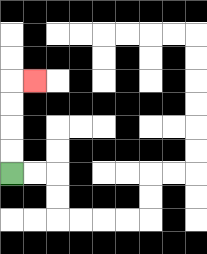{'start': '[0, 7]', 'end': '[1, 3]', 'path_directions': 'U,U,U,U,R', 'path_coordinates': '[[0, 7], [0, 6], [0, 5], [0, 4], [0, 3], [1, 3]]'}